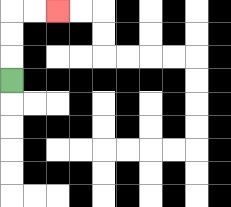{'start': '[0, 3]', 'end': '[2, 0]', 'path_directions': 'U,U,U,R,R', 'path_coordinates': '[[0, 3], [0, 2], [0, 1], [0, 0], [1, 0], [2, 0]]'}